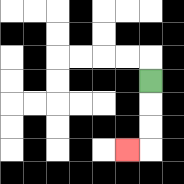{'start': '[6, 3]', 'end': '[5, 6]', 'path_directions': 'D,D,D,L', 'path_coordinates': '[[6, 3], [6, 4], [6, 5], [6, 6], [5, 6]]'}